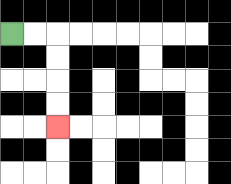{'start': '[0, 1]', 'end': '[2, 5]', 'path_directions': 'R,R,D,D,D,D', 'path_coordinates': '[[0, 1], [1, 1], [2, 1], [2, 2], [2, 3], [2, 4], [2, 5]]'}